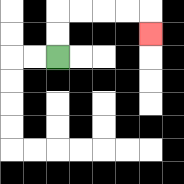{'start': '[2, 2]', 'end': '[6, 1]', 'path_directions': 'U,U,R,R,R,R,D', 'path_coordinates': '[[2, 2], [2, 1], [2, 0], [3, 0], [4, 0], [5, 0], [6, 0], [6, 1]]'}